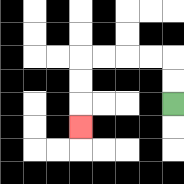{'start': '[7, 4]', 'end': '[3, 5]', 'path_directions': 'U,U,L,L,L,L,D,D,D', 'path_coordinates': '[[7, 4], [7, 3], [7, 2], [6, 2], [5, 2], [4, 2], [3, 2], [3, 3], [3, 4], [3, 5]]'}